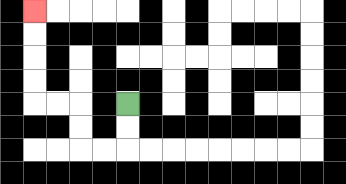{'start': '[5, 4]', 'end': '[1, 0]', 'path_directions': 'D,D,L,L,U,U,L,L,U,U,U,U', 'path_coordinates': '[[5, 4], [5, 5], [5, 6], [4, 6], [3, 6], [3, 5], [3, 4], [2, 4], [1, 4], [1, 3], [1, 2], [1, 1], [1, 0]]'}